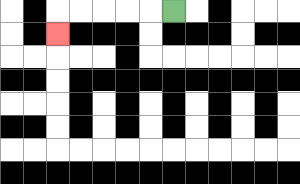{'start': '[7, 0]', 'end': '[2, 1]', 'path_directions': 'L,L,L,L,L,D', 'path_coordinates': '[[7, 0], [6, 0], [5, 0], [4, 0], [3, 0], [2, 0], [2, 1]]'}